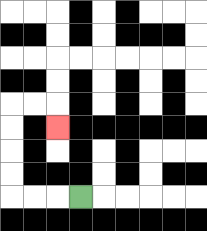{'start': '[3, 8]', 'end': '[2, 5]', 'path_directions': 'L,L,L,U,U,U,U,R,R,D', 'path_coordinates': '[[3, 8], [2, 8], [1, 8], [0, 8], [0, 7], [0, 6], [0, 5], [0, 4], [1, 4], [2, 4], [2, 5]]'}